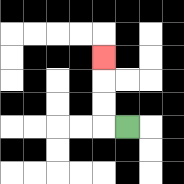{'start': '[5, 5]', 'end': '[4, 2]', 'path_directions': 'L,U,U,U', 'path_coordinates': '[[5, 5], [4, 5], [4, 4], [4, 3], [4, 2]]'}